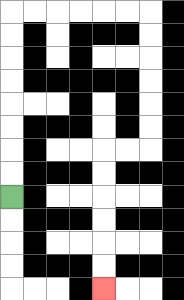{'start': '[0, 8]', 'end': '[4, 12]', 'path_directions': 'U,U,U,U,U,U,U,U,R,R,R,R,R,R,D,D,D,D,D,D,L,L,D,D,D,D,D,D', 'path_coordinates': '[[0, 8], [0, 7], [0, 6], [0, 5], [0, 4], [0, 3], [0, 2], [0, 1], [0, 0], [1, 0], [2, 0], [3, 0], [4, 0], [5, 0], [6, 0], [6, 1], [6, 2], [6, 3], [6, 4], [6, 5], [6, 6], [5, 6], [4, 6], [4, 7], [4, 8], [4, 9], [4, 10], [4, 11], [4, 12]]'}